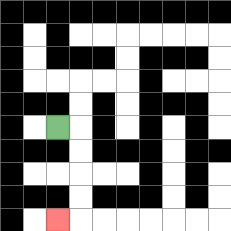{'start': '[2, 5]', 'end': '[2, 9]', 'path_directions': 'R,D,D,D,D,L', 'path_coordinates': '[[2, 5], [3, 5], [3, 6], [3, 7], [3, 8], [3, 9], [2, 9]]'}